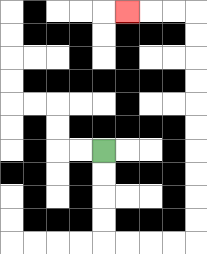{'start': '[4, 6]', 'end': '[5, 0]', 'path_directions': 'D,D,D,D,R,R,R,R,U,U,U,U,U,U,U,U,U,U,L,L,L', 'path_coordinates': '[[4, 6], [4, 7], [4, 8], [4, 9], [4, 10], [5, 10], [6, 10], [7, 10], [8, 10], [8, 9], [8, 8], [8, 7], [8, 6], [8, 5], [8, 4], [8, 3], [8, 2], [8, 1], [8, 0], [7, 0], [6, 0], [5, 0]]'}